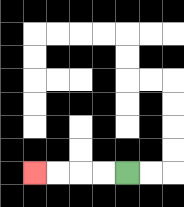{'start': '[5, 7]', 'end': '[1, 7]', 'path_directions': 'L,L,L,L', 'path_coordinates': '[[5, 7], [4, 7], [3, 7], [2, 7], [1, 7]]'}